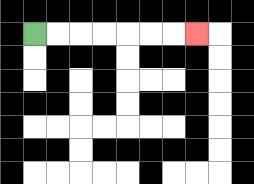{'start': '[1, 1]', 'end': '[8, 1]', 'path_directions': 'R,R,R,R,R,R,R', 'path_coordinates': '[[1, 1], [2, 1], [3, 1], [4, 1], [5, 1], [6, 1], [7, 1], [8, 1]]'}